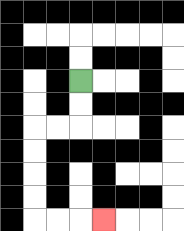{'start': '[3, 3]', 'end': '[4, 9]', 'path_directions': 'D,D,L,L,D,D,D,D,R,R,R', 'path_coordinates': '[[3, 3], [3, 4], [3, 5], [2, 5], [1, 5], [1, 6], [1, 7], [1, 8], [1, 9], [2, 9], [3, 9], [4, 9]]'}